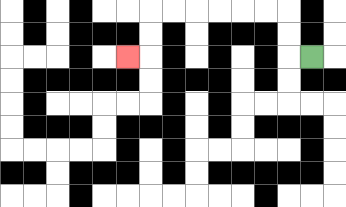{'start': '[13, 2]', 'end': '[5, 2]', 'path_directions': 'L,U,U,L,L,L,L,L,L,D,D,L', 'path_coordinates': '[[13, 2], [12, 2], [12, 1], [12, 0], [11, 0], [10, 0], [9, 0], [8, 0], [7, 0], [6, 0], [6, 1], [6, 2], [5, 2]]'}